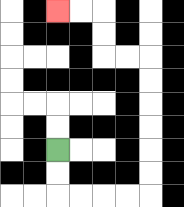{'start': '[2, 6]', 'end': '[2, 0]', 'path_directions': 'D,D,R,R,R,R,U,U,U,U,U,U,L,L,U,U,L,L', 'path_coordinates': '[[2, 6], [2, 7], [2, 8], [3, 8], [4, 8], [5, 8], [6, 8], [6, 7], [6, 6], [6, 5], [6, 4], [6, 3], [6, 2], [5, 2], [4, 2], [4, 1], [4, 0], [3, 0], [2, 0]]'}